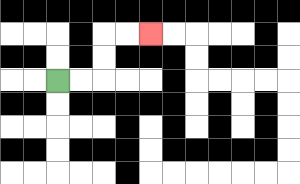{'start': '[2, 3]', 'end': '[6, 1]', 'path_directions': 'R,R,U,U,R,R', 'path_coordinates': '[[2, 3], [3, 3], [4, 3], [4, 2], [4, 1], [5, 1], [6, 1]]'}